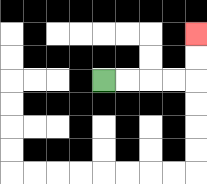{'start': '[4, 3]', 'end': '[8, 1]', 'path_directions': 'R,R,R,R,U,U', 'path_coordinates': '[[4, 3], [5, 3], [6, 3], [7, 3], [8, 3], [8, 2], [8, 1]]'}